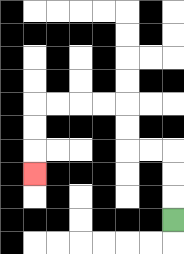{'start': '[7, 9]', 'end': '[1, 7]', 'path_directions': 'U,U,U,L,L,U,U,L,L,L,L,D,D,D', 'path_coordinates': '[[7, 9], [7, 8], [7, 7], [7, 6], [6, 6], [5, 6], [5, 5], [5, 4], [4, 4], [3, 4], [2, 4], [1, 4], [1, 5], [1, 6], [1, 7]]'}